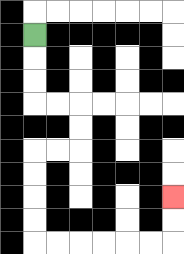{'start': '[1, 1]', 'end': '[7, 8]', 'path_directions': 'D,D,D,R,R,D,D,L,L,D,D,D,D,R,R,R,R,R,R,U,U', 'path_coordinates': '[[1, 1], [1, 2], [1, 3], [1, 4], [2, 4], [3, 4], [3, 5], [3, 6], [2, 6], [1, 6], [1, 7], [1, 8], [1, 9], [1, 10], [2, 10], [3, 10], [4, 10], [5, 10], [6, 10], [7, 10], [7, 9], [7, 8]]'}